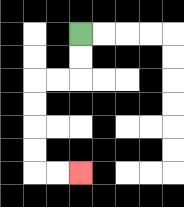{'start': '[3, 1]', 'end': '[3, 7]', 'path_directions': 'D,D,L,L,D,D,D,D,R,R', 'path_coordinates': '[[3, 1], [3, 2], [3, 3], [2, 3], [1, 3], [1, 4], [1, 5], [1, 6], [1, 7], [2, 7], [3, 7]]'}